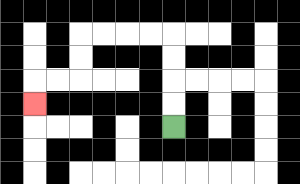{'start': '[7, 5]', 'end': '[1, 4]', 'path_directions': 'U,U,U,U,L,L,L,L,D,D,L,L,D', 'path_coordinates': '[[7, 5], [7, 4], [7, 3], [7, 2], [7, 1], [6, 1], [5, 1], [4, 1], [3, 1], [3, 2], [3, 3], [2, 3], [1, 3], [1, 4]]'}